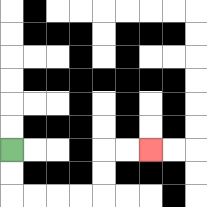{'start': '[0, 6]', 'end': '[6, 6]', 'path_directions': 'D,D,R,R,R,R,U,U,R,R', 'path_coordinates': '[[0, 6], [0, 7], [0, 8], [1, 8], [2, 8], [3, 8], [4, 8], [4, 7], [4, 6], [5, 6], [6, 6]]'}